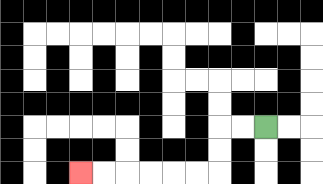{'start': '[11, 5]', 'end': '[3, 7]', 'path_directions': 'L,L,D,D,L,L,L,L,L,L', 'path_coordinates': '[[11, 5], [10, 5], [9, 5], [9, 6], [9, 7], [8, 7], [7, 7], [6, 7], [5, 7], [4, 7], [3, 7]]'}